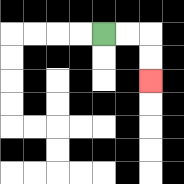{'start': '[4, 1]', 'end': '[6, 3]', 'path_directions': 'R,R,D,D', 'path_coordinates': '[[4, 1], [5, 1], [6, 1], [6, 2], [6, 3]]'}